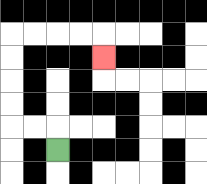{'start': '[2, 6]', 'end': '[4, 2]', 'path_directions': 'U,L,L,U,U,U,U,R,R,R,R,D', 'path_coordinates': '[[2, 6], [2, 5], [1, 5], [0, 5], [0, 4], [0, 3], [0, 2], [0, 1], [1, 1], [2, 1], [3, 1], [4, 1], [4, 2]]'}